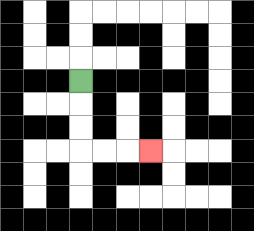{'start': '[3, 3]', 'end': '[6, 6]', 'path_directions': 'D,D,D,R,R,R', 'path_coordinates': '[[3, 3], [3, 4], [3, 5], [3, 6], [4, 6], [5, 6], [6, 6]]'}